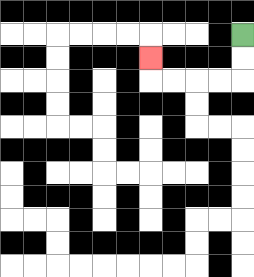{'start': '[10, 1]', 'end': '[6, 2]', 'path_directions': 'D,D,L,L,L,L,U', 'path_coordinates': '[[10, 1], [10, 2], [10, 3], [9, 3], [8, 3], [7, 3], [6, 3], [6, 2]]'}